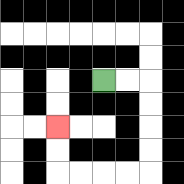{'start': '[4, 3]', 'end': '[2, 5]', 'path_directions': 'R,R,D,D,D,D,L,L,L,L,U,U', 'path_coordinates': '[[4, 3], [5, 3], [6, 3], [6, 4], [6, 5], [6, 6], [6, 7], [5, 7], [4, 7], [3, 7], [2, 7], [2, 6], [2, 5]]'}